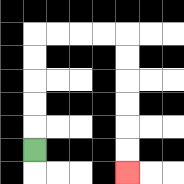{'start': '[1, 6]', 'end': '[5, 7]', 'path_directions': 'U,U,U,U,U,R,R,R,R,D,D,D,D,D,D', 'path_coordinates': '[[1, 6], [1, 5], [1, 4], [1, 3], [1, 2], [1, 1], [2, 1], [3, 1], [4, 1], [5, 1], [5, 2], [5, 3], [5, 4], [5, 5], [5, 6], [5, 7]]'}